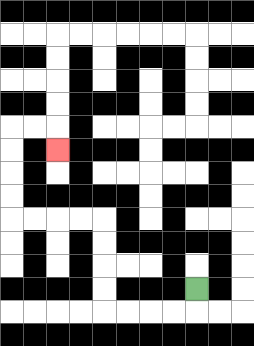{'start': '[8, 12]', 'end': '[2, 6]', 'path_directions': 'D,L,L,L,L,U,U,U,U,L,L,L,L,U,U,U,U,R,R,D', 'path_coordinates': '[[8, 12], [8, 13], [7, 13], [6, 13], [5, 13], [4, 13], [4, 12], [4, 11], [4, 10], [4, 9], [3, 9], [2, 9], [1, 9], [0, 9], [0, 8], [0, 7], [0, 6], [0, 5], [1, 5], [2, 5], [2, 6]]'}